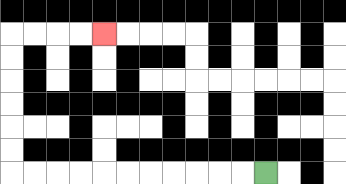{'start': '[11, 7]', 'end': '[4, 1]', 'path_directions': 'L,L,L,L,L,L,L,L,L,L,L,U,U,U,U,U,U,R,R,R,R', 'path_coordinates': '[[11, 7], [10, 7], [9, 7], [8, 7], [7, 7], [6, 7], [5, 7], [4, 7], [3, 7], [2, 7], [1, 7], [0, 7], [0, 6], [0, 5], [0, 4], [0, 3], [0, 2], [0, 1], [1, 1], [2, 1], [3, 1], [4, 1]]'}